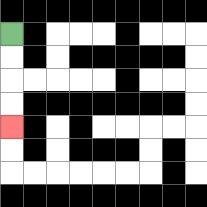{'start': '[0, 1]', 'end': '[0, 5]', 'path_directions': 'D,D,D,D', 'path_coordinates': '[[0, 1], [0, 2], [0, 3], [0, 4], [0, 5]]'}